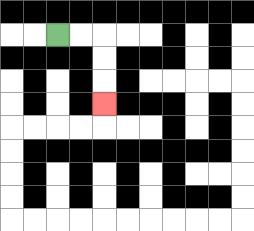{'start': '[2, 1]', 'end': '[4, 4]', 'path_directions': 'R,R,D,D,D', 'path_coordinates': '[[2, 1], [3, 1], [4, 1], [4, 2], [4, 3], [4, 4]]'}